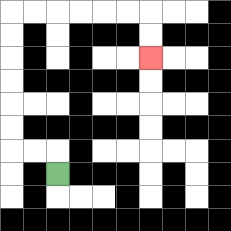{'start': '[2, 7]', 'end': '[6, 2]', 'path_directions': 'U,L,L,U,U,U,U,U,U,R,R,R,R,R,R,D,D', 'path_coordinates': '[[2, 7], [2, 6], [1, 6], [0, 6], [0, 5], [0, 4], [0, 3], [0, 2], [0, 1], [0, 0], [1, 0], [2, 0], [3, 0], [4, 0], [5, 0], [6, 0], [6, 1], [6, 2]]'}